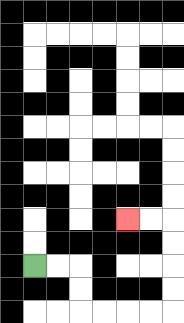{'start': '[1, 11]', 'end': '[5, 9]', 'path_directions': 'R,R,D,D,R,R,R,R,U,U,U,U,L,L', 'path_coordinates': '[[1, 11], [2, 11], [3, 11], [3, 12], [3, 13], [4, 13], [5, 13], [6, 13], [7, 13], [7, 12], [7, 11], [7, 10], [7, 9], [6, 9], [5, 9]]'}